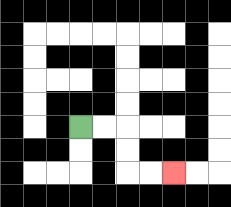{'start': '[3, 5]', 'end': '[7, 7]', 'path_directions': 'R,R,D,D,R,R', 'path_coordinates': '[[3, 5], [4, 5], [5, 5], [5, 6], [5, 7], [6, 7], [7, 7]]'}